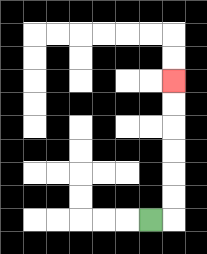{'start': '[6, 9]', 'end': '[7, 3]', 'path_directions': 'R,U,U,U,U,U,U', 'path_coordinates': '[[6, 9], [7, 9], [7, 8], [7, 7], [7, 6], [7, 5], [7, 4], [7, 3]]'}